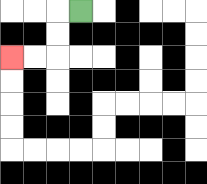{'start': '[3, 0]', 'end': '[0, 2]', 'path_directions': 'L,D,D,L,L', 'path_coordinates': '[[3, 0], [2, 0], [2, 1], [2, 2], [1, 2], [0, 2]]'}